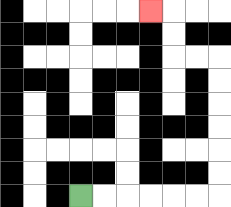{'start': '[3, 8]', 'end': '[6, 0]', 'path_directions': 'R,R,R,R,R,R,U,U,U,U,U,U,L,L,U,U,L', 'path_coordinates': '[[3, 8], [4, 8], [5, 8], [6, 8], [7, 8], [8, 8], [9, 8], [9, 7], [9, 6], [9, 5], [9, 4], [9, 3], [9, 2], [8, 2], [7, 2], [7, 1], [7, 0], [6, 0]]'}